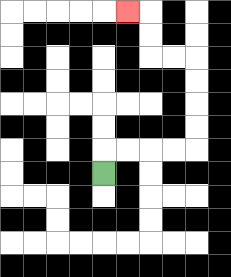{'start': '[4, 7]', 'end': '[5, 0]', 'path_directions': 'U,R,R,R,R,U,U,U,U,L,L,U,U,L', 'path_coordinates': '[[4, 7], [4, 6], [5, 6], [6, 6], [7, 6], [8, 6], [8, 5], [8, 4], [8, 3], [8, 2], [7, 2], [6, 2], [6, 1], [6, 0], [5, 0]]'}